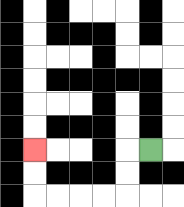{'start': '[6, 6]', 'end': '[1, 6]', 'path_directions': 'L,D,D,L,L,L,L,U,U', 'path_coordinates': '[[6, 6], [5, 6], [5, 7], [5, 8], [4, 8], [3, 8], [2, 8], [1, 8], [1, 7], [1, 6]]'}